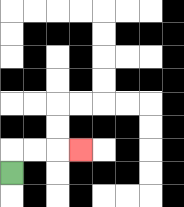{'start': '[0, 7]', 'end': '[3, 6]', 'path_directions': 'U,R,R,R', 'path_coordinates': '[[0, 7], [0, 6], [1, 6], [2, 6], [3, 6]]'}